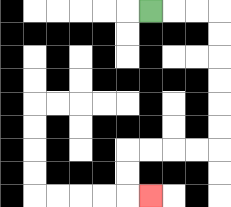{'start': '[6, 0]', 'end': '[6, 8]', 'path_directions': 'R,R,R,D,D,D,D,D,D,L,L,L,L,D,D,R', 'path_coordinates': '[[6, 0], [7, 0], [8, 0], [9, 0], [9, 1], [9, 2], [9, 3], [9, 4], [9, 5], [9, 6], [8, 6], [7, 6], [6, 6], [5, 6], [5, 7], [5, 8], [6, 8]]'}